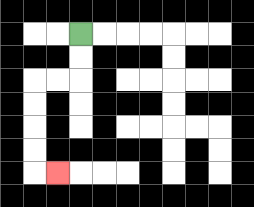{'start': '[3, 1]', 'end': '[2, 7]', 'path_directions': 'D,D,L,L,D,D,D,D,R', 'path_coordinates': '[[3, 1], [3, 2], [3, 3], [2, 3], [1, 3], [1, 4], [1, 5], [1, 6], [1, 7], [2, 7]]'}